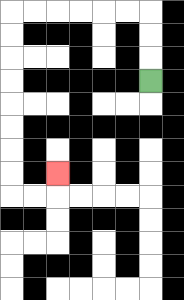{'start': '[6, 3]', 'end': '[2, 7]', 'path_directions': 'U,U,U,L,L,L,L,L,L,D,D,D,D,D,D,D,D,R,R,U', 'path_coordinates': '[[6, 3], [6, 2], [6, 1], [6, 0], [5, 0], [4, 0], [3, 0], [2, 0], [1, 0], [0, 0], [0, 1], [0, 2], [0, 3], [0, 4], [0, 5], [0, 6], [0, 7], [0, 8], [1, 8], [2, 8], [2, 7]]'}